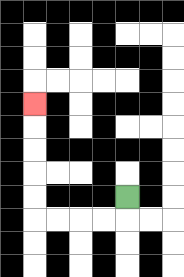{'start': '[5, 8]', 'end': '[1, 4]', 'path_directions': 'D,L,L,L,L,U,U,U,U,U', 'path_coordinates': '[[5, 8], [5, 9], [4, 9], [3, 9], [2, 9], [1, 9], [1, 8], [1, 7], [1, 6], [1, 5], [1, 4]]'}